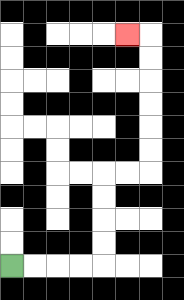{'start': '[0, 11]', 'end': '[5, 1]', 'path_directions': 'R,R,R,R,U,U,U,U,R,R,U,U,U,U,U,U,L', 'path_coordinates': '[[0, 11], [1, 11], [2, 11], [3, 11], [4, 11], [4, 10], [4, 9], [4, 8], [4, 7], [5, 7], [6, 7], [6, 6], [6, 5], [6, 4], [6, 3], [6, 2], [6, 1], [5, 1]]'}